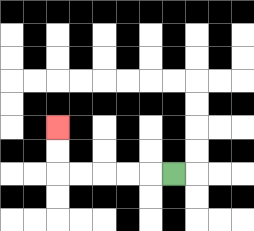{'start': '[7, 7]', 'end': '[2, 5]', 'path_directions': 'L,L,L,L,L,U,U', 'path_coordinates': '[[7, 7], [6, 7], [5, 7], [4, 7], [3, 7], [2, 7], [2, 6], [2, 5]]'}